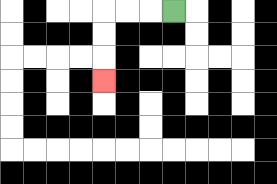{'start': '[7, 0]', 'end': '[4, 3]', 'path_directions': 'L,L,L,D,D,D', 'path_coordinates': '[[7, 0], [6, 0], [5, 0], [4, 0], [4, 1], [4, 2], [4, 3]]'}